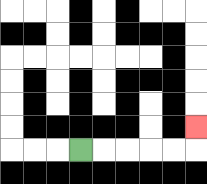{'start': '[3, 6]', 'end': '[8, 5]', 'path_directions': 'R,R,R,R,R,U', 'path_coordinates': '[[3, 6], [4, 6], [5, 6], [6, 6], [7, 6], [8, 6], [8, 5]]'}